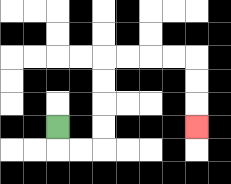{'start': '[2, 5]', 'end': '[8, 5]', 'path_directions': 'D,R,R,U,U,U,U,R,R,R,R,D,D,D', 'path_coordinates': '[[2, 5], [2, 6], [3, 6], [4, 6], [4, 5], [4, 4], [4, 3], [4, 2], [5, 2], [6, 2], [7, 2], [8, 2], [8, 3], [8, 4], [8, 5]]'}